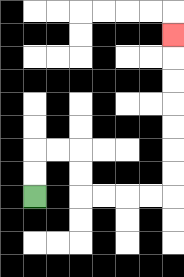{'start': '[1, 8]', 'end': '[7, 1]', 'path_directions': 'U,U,R,R,D,D,R,R,R,R,U,U,U,U,U,U,U', 'path_coordinates': '[[1, 8], [1, 7], [1, 6], [2, 6], [3, 6], [3, 7], [3, 8], [4, 8], [5, 8], [6, 8], [7, 8], [7, 7], [7, 6], [7, 5], [7, 4], [7, 3], [7, 2], [7, 1]]'}